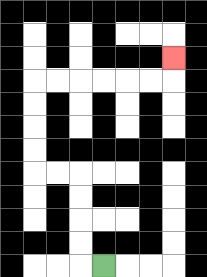{'start': '[4, 11]', 'end': '[7, 2]', 'path_directions': 'L,U,U,U,U,L,L,U,U,U,U,R,R,R,R,R,R,U', 'path_coordinates': '[[4, 11], [3, 11], [3, 10], [3, 9], [3, 8], [3, 7], [2, 7], [1, 7], [1, 6], [1, 5], [1, 4], [1, 3], [2, 3], [3, 3], [4, 3], [5, 3], [6, 3], [7, 3], [7, 2]]'}